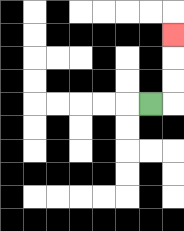{'start': '[6, 4]', 'end': '[7, 1]', 'path_directions': 'R,U,U,U', 'path_coordinates': '[[6, 4], [7, 4], [7, 3], [7, 2], [7, 1]]'}